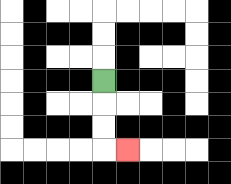{'start': '[4, 3]', 'end': '[5, 6]', 'path_directions': 'D,D,D,R', 'path_coordinates': '[[4, 3], [4, 4], [4, 5], [4, 6], [5, 6]]'}